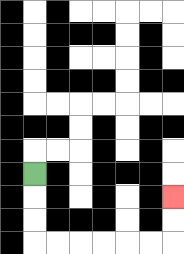{'start': '[1, 7]', 'end': '[7, 8]', 'path_directions': 'D,D,D,R,R,R,R,R,R,U,U', 'path_coordinates': '[[1, 7], [1, 8], [1, 9], [1, 10], [2, 10], [3, 10], [4, 10], [5, 10], [6, 10], [7, 10], [7, 9], [7, 8]]'}